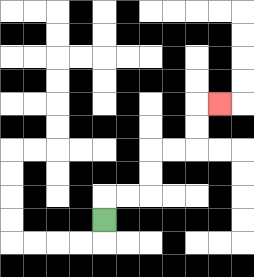{'start': '[4, 9]', 'end': '[9, 4]', 'path_directions': 'U,R,R,U,U,R,R,U,U,R', 'path_coordinates': '[[4, 9], [4, 8], [5, 8], [6, 8], [6, 7], [6, 6], [7, 6], [8, 6], [8, 5], [8, 4], [9, 4]]'}